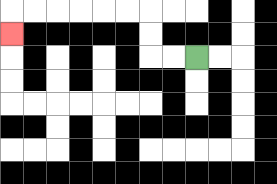{'start': '[8, 2]', 'end': '[0, 1]', 'path_directions': 'L,L,U,U,L,L,L,L,L,L,D', 'path_coordinates': '[[8, 2], [7, 2], [6, 2], [6, 1], [6, 0], [5, 0], [4, 0], [3, 0], [2, 0], [1, 0], [0, 0], [0, 1]]'}